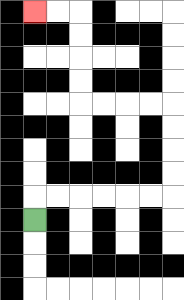{'start': '[1, 9]', 'end': '[1, 0]', 'path_directions': 'U,R,R,R,R,R,R,U,U,U,U,L,L,L,L,U,U,U,U,L,L', 'path_coordinates': '[[1, 9], [1, 8], [2, 8], [3, 8], [4, 8], [5, 8], [6, 8], [7, 8], [7, 7], [7, 6], [7, 5], [7, 4], [6, 4], [5, 4], [4, 4], [3, 4], [3, 3], [3, 2], [3, 1], [3, 0], [2, 0], [1, 0]]'}